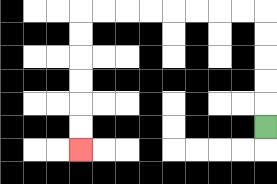{'start': '[11, 5]', 'end': '[3, 6]', 'path_directions': 'U,U,U,U,U,L,L,L,L,L,L,L,L,D,D,D,D,D,D', 'path_coordinates': '[[11, 5], [11, 4], [11, 3], [11, 2], [11, 1], [11, 0], [10, 0], [9, 0], [8, 0], [7, 0], [6, 0], [5, 0], [4, 0], [3, 0], [3, 1], [3, 2], [3, 3], [3, 4], [3, 5], [3, 6]]'}